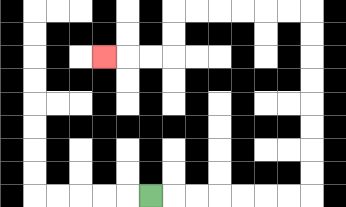{'start': '[6, 8]', 'end': '[4, 2]', 'path_directions': 'R,R,R,R,R,R,R,U,U,U,U,U,U,U,U,L,L,L,L,L,L,D,D,L,L,L', 'path_coordinates': '[[6, 8], [7, 8], [8, 8], [9, 8], [10, 8], [11, 8], [12, 8], [13, 8], [13, 7], [13, 6], [13, 5], [13, 4], [13, 3], [13, 2], [13, 1], [13, 0], [12, 0], [11, 0], [10, 0], [9, 0], [8, 0], [7, 0], [7, 1], [7, 2], [6, 2], [5, 2], [4, 2]]'}